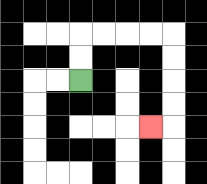{'start': '[3, 3]', 'end': '[6, 5]', 'path_directions': 'U,U,R,R,R,R,D,D,D,D,L', 'path_coordinates': '[[3, 3], [3, 2], [3, 1], [4, 1], [5, 1], [6, 1], [7, 1], [7, 2], [7, 3], [7, 4], [7, 5], [6, 5]]'}